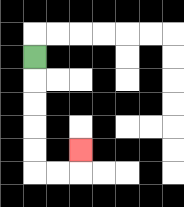{'start': '[1, 2]', 'end': '[3, 6]', 'path_directions': 'D,D,D,D,D,R,R,U', 'path_coordinates': '[[1, 2], [1, 3], [1, 4], [1, 5], [1, 6], [1, 7], [2, 7], [3, 7], [3, 6]]'}